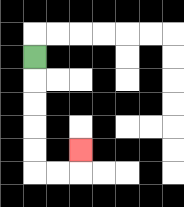{'start': '[1, 2]', 'end': '[3, 6]', 'path_directions': 'D,D,D,D,D,R,R,U', 'path_coordinates': '[[1, 2], [1, 3], [1, 4], [1, 5], [1, 6], [1, 7], [2, 7], [3, 7], [3, 6]]'}